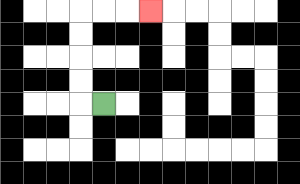{'start': '[4, 4]', 'end': '[6, 0]', 'path_directions': 'L,U,U,U,U,R,R,R', 'path_coordinates': '[[4, 4], [3, 4], [3, 3], [3, 2], [3, 1], [3, 0], [4, 0], [5, 0], [6, 0]]'}